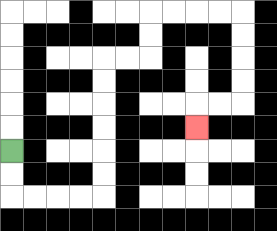{'start': '[0, 6]', 'end': '[8, 5]', 'path_directions': 'D,D,R,R,R,R,U,U,U,U,U,U,R,R,U,U,R,R,R,R,D,D,D,D,L,L,D', 'path_coordinates': '[[0, 6], [0, 7], [0, 8], [1, 8], [2, 8], [3, 8], [4, 8], [4, 7], [4, 6], [4, 5], [4, 4], [4, 3], [4, 2], [5, 2], [6, 2], [6, 1], [6, 0], [7, 0], [8, 0], [9, 0], [10, 0], [10, 1], [10, 2], [10, 3], [10, 4], [9, 4], [8, 4], [8, 5]]'}